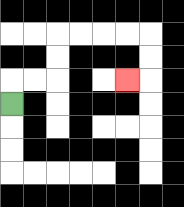{'start': '[0, 4]', 'end': '[5, 3]', 'path_directions': 'U,R,R,U,U,R,R,R,R,D,D,L', 'path_coordinates': '[[0, 4], [0, 3], [1, 3], [2, 3], [2, 2], [2, 1], [3, 1], [4, 1], [5, 1], [6, 1], [6, 2], [6, 3], [5, 3]]'}